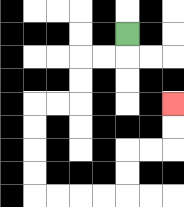{'start': '[5, 1]', 'end': '[7, 4]', 'path_directions': 'D,L,L,D,D,L,L,D,D,D,D,R,R,R,R,U,U,R,R,U,U', 'path_coordinates': '[[5, 1], [5, 2], [4, 2], [3, 2], [3, 3], [3, 4], [2, 4], [1, 4], [1, 5], [1, 6], [1, 7], [1, 8], [2, 8], [3, 8], [4, 8], [5, 8], [5, 7], [5, 6], [6, 6], [7, 6], [7, 5], [7, 4]]'}